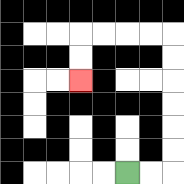{'start': '[5, 7]', 'end': '[3, 3]', 'path_directions': 'R,R,U,U,U,U,U,U,L,L,L,L,D,D', 'path_coordinates': '[[5, 7], [6, 7], [7, 7], [7, 6], [7, 5], [7, 4], [7, 3], [7, 2], [7, 1], [6, 1], [5, 1], [4, 1], [3, 1], [3, 2], [3, 3]]'}